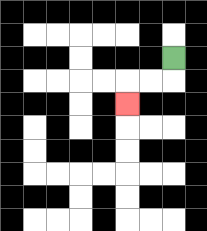{'start': '[7, 2]', 'end': '[5, 4]', 'path_directions': 'D,L,L,D', 'path_coordinates': '[[7, 2], [7, 3], [6, 3], [5, 3], [5, 4]]'}